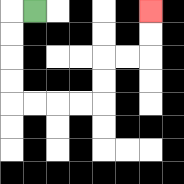{'start': '[1, 0]', 'end': '[6, 0]', 'path_directions': 'L,D,D,D,D,R,R,R,R,U,U,R,R,U,U', 'path_coordinates': '[[1, 0], [0, 0], [0, 1], [0, 2], [0, 3], [0, 4], [1, 4], [2, 4], [3, 4], [4, 4], [4, 3], [4, 2], [5, 2], [6, 2], [6, 1], [6, 0]]'}